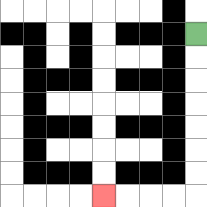{'start': '[8, 1]', 'end': '[4, 8]', 'path_directions': 'D,D,D,D,D,D,D,L,L,L,L', 'path_coordinates': '[[8, 1], [8, 2], [8, 3], [8, 4], [8, 5], [8, 6], [8, 7], [8, 8], [7, 8], [6, 8], [5, 8], [4, 8]]'}